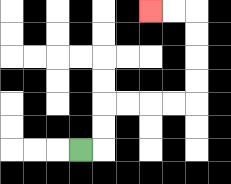{'start': '[3, 6]', 'end': '[6, 0]', 'path_directions': 'R,U,U,R,R,R,R,U,U,U,U,L,L', 'path_coordinates': '[[3, 6], [4, 6], [4, 5], [4, 4], [5, 4], [6, 4], [7, 4], [8, 4], [8, 3], [8, 2], [8, 1], [8, 0], [7, 0], [6, 0]]'}